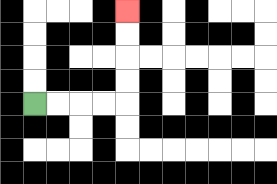{'start': '[1, 4]', 'end': '[5, 0]', 'path_directions': 'R,R,R,R,U,U,U,U', 'path_coordinates': '[[1, 4], [2, 4], [3, 4], [4, 4], [5, 4], [5, 3], [5, 2], [5, 1], [5, 0]]'}